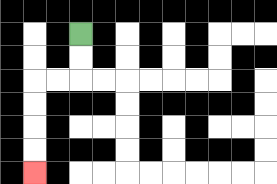{'start': '[3, 1]', 'end': '[1, 7]', 'path_directions': 'D,D,L,L,D,D,D,D', 'path_coordinates': '[[3, 1], [3, 2], [3, 3], [2, 3], [1, 3], [1, 4], [1, 5], [1, 6], [1, 7]]'}